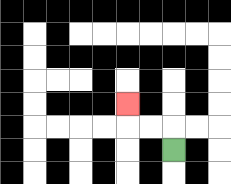{'start': '[7, 6]', 'end': '[5, 4]', 'path_directions': 'U,L,L,U', 'path_coordinates': '[[7, 6], [7, 5], [6, 5], [5, 5], [5, 4]]'}